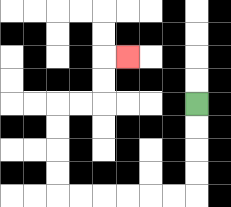{'start': '[8, 4]', 'end': '[5, 2]', 'path_directions': 'D,D,D,D,L,L,L,L,L,L,U,U,U,U,R,R,U,U,R', 'path_coordinates': '[[8, 4], [8, 5], [8, 6], [8, 7], [8, 8], [7, 8], [6, 8], [5, 8], [4, 8], [3, 8], [2, 8], [2, 7], [2, 6], [2, 5], [2, 4], [3, 4], [4, 4], [4, 3], [4, 2], [5, 2]]'}